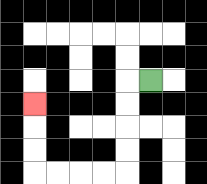{'start': '[6, 3]', 'end': '[1, 4]', 'path_directions': 'L,D,D,D,D,L,L,L,L,U,U,U', 'path_coordinates': '[[6, 3], [5, 3], [5, 4], [5, 5], [5, 6], [5, 7], [4, 7], [3, 7], [2, 7], [1, 7], [1, 6], [1, 5], [1, 4]]'}